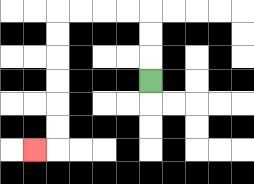{'start': '[6, 3]', 'end': '[1, 6]', 'path_directions': 'U,U,U,L,L,L,L,D,D,D,D,D,D,L', 'path_coordinates': '[[6, 3], [6, 2], [6, 1], [6, 0], [5, 0], [4, 0], [3, 0], [2, 0], [2, 1], [2, 2], [2, 3], [2, 4], [2, 5], [2, 6], [1, 6]]'}